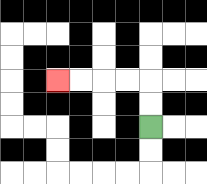{'start': '[6, 5]', 'end': '[2, 3]', 'path_directions': 'U,U,L,L,L,L', 'path_coordinates': '[[6, 5], [6, 4], [6, 3], [5, 3], [4, 3], [3, 3], [2, 3]]'}